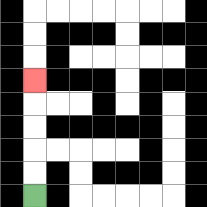{'start': '[1, 8]', 'end': '[1, 3]', 'path_directions': 'U,U,U,U,U', 'path_coordinates': '[[1, 8], [1, 7], [1, 6], [1, 5], [1, 4], [1, 3]]'}